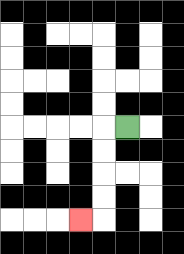{'start': '[5, 5]', 'end': '[3, 9]', 'path_directions': 'L,D,D,D,D,L', 'path_coordinates': '[[5, 5], [4, 5], [4, 6], [4, 7], [4, 8], [4, 9], [3, 9]]'}